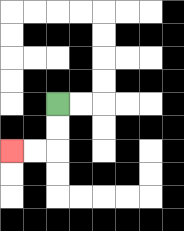{'start': '[2, 4]', 'end': '[0, 6]', 'path_directions': 'D,D,L,L', 'path_coordinates': '[[2, 4], [2, 5], [2, 6], [1, 6], [0, 6]]'}